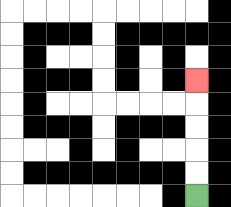{'start': '[8, 8]', 'end': '[8, 3]', 'path_directions': 'U,U,U,U,U', 'path_coordinates': '[[8, 8], [8, 7], [8, 6], [8, 5], [8, 4], [8, 3]]'}